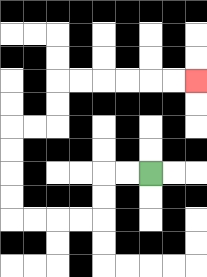{'start': '[6, 7]', 'end': '[8, 3]', 'path_directions': 'L,L,D,D,L,L,L,L,U,U,U,U,R,R,U,U,R,R,R,R,R,R', 'path_coordinates': '[[6, 7], [5, 7], [4, 7], [4, 8], [4, 9], [3, 9], [2, 9], [1, 9], [0, 9], [0, 8], [0, 7], [0, 6], [0, 5], [1, 5], [2, 5], [2, 4], [2, 3], [3, 3], [4, 3], [5, 3], [6, 3], [7, 3], [8, 3]]'}